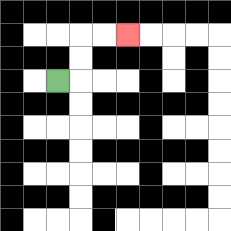{'start': '[2, 3]', 'end': '[5, 1]', 'path_directions': 'R,U,U,R,R', 'path_coordinates': '[[2, 3], [3, 3], [3, 2], [3, 1], [4, 1], [5, 1]]'}